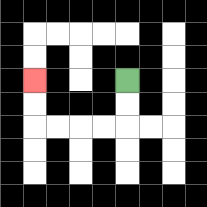{'start': '[5, 3]', 'end': '[1, 3]', 'path_directions': 'D,D,L,L,L,L,U,U', 'path_coordinates': '[[5, 3], [5, 4], [5, 5], [4, 5], [3, 5], [2, 5], [1, 5], [1, 4], [1, 3]]'}